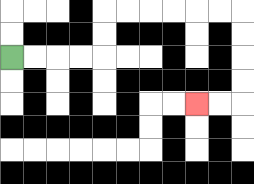{'start': '[0, 2]', 'end': '[8, 4]', 'path_directions': 'R,R,R,R,U,U,R,R,R,R,R,R,D,D,D,D,L,L', 'path_coordinates': '[[0, 2], [1, 2], [2, 2], [3, 2], [4, 2], [4, 1], [4, 0], [5, 0], [6, 0], [7, 0], [8, 0], [9, 0], [10, 0], [10, 1], [10, 2], [10, 3], [10, 4], [9, 4], [8, 4]]'}